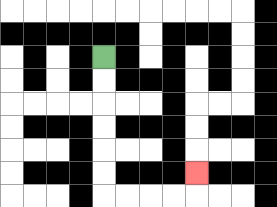{'start': '[4, 2]', 'end': '[8, 7]', 'path_directions': 'D,D,D,D,D,D,R,R,R,R,U', 'path_coordinates': '[[4, 2], [4, 3], [4, 4], [4, 5], [4, 6], [4, 7], [4, 8], [5, 8], [6, 8], [7, 8], [8, 8], [8, 7]]'}